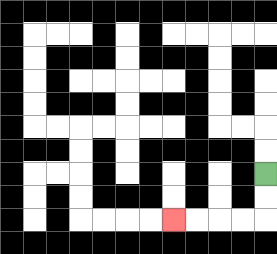{'start': '[11, 7]', 'end': '[7, 9]', 'path_directions': 'D,D,L,L,L,L', 'path_coordinates': '[[11, 7], [11, 8], [11, 9], [10, 9], [9, 9], [8, 9], [7, 9]]'}